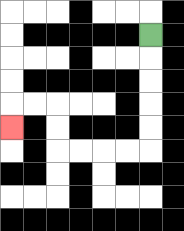{'start': '[6, 1]', 'end': '[0, 5]', 'path_directions': 'D,D,D,D,D,L,L,L,L,U,U,L,L,D', 'path_coordinates': '[[6, 1], [6, 2], [6, 3], [6, 4], [6, 5], [6, 6], [5, 6], [4, 6], [3, 6], [2, 6], [2, 5], [2, 4], [1, 4], [0, 4], [0, 5]]'}